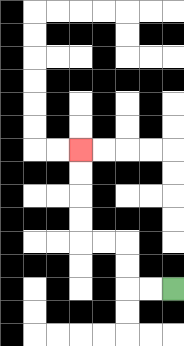{'start': '[7, 12]', 'end': '[3, 6]', 'path_directions': 'L,L,U,U,L,L,U,U,U,U', 'path_coordinates': '[[7, 12], [6, 12], [5, 12], [5, 11], [5, 10], [4, 10], [3, 10], [3, 9], [3, 8], [3, 7], [3, 6]]'}